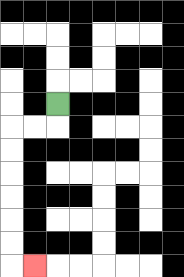{'start': '[2, 4]', 'end': '[1, 11]', 'path_directions': 'D,L,L,D,D,D,D,D,D,R', 'path_coordinates': '[[2, 4], [2, 5], [1, 5], [0, 5], [0, 6], [0, 7], [0, 8], [0, 9], [0, 10], [0, 11], [1, 11]]'}